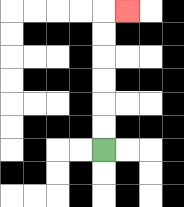{'start': '[4, 6]', 'end': '[5, 0]', 'path_directions': 'U,U,U,U,U,U,R', 'path_coordinates': '[[4, 6], [4, 5], [4, 4], [4, 3], [4, 2], [4, 1], [4, 0], [5, 0]]'}